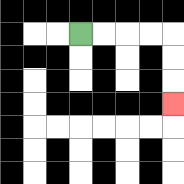{'start': '[3, 1]', 'end': '[7, 4]', 'path_directions': 'R,R,R,R,D,D,D', 'path_coordinates': '[[3, 1], [4, 1], [5, 1], [6, 1], [7, 1], [7, 2], [7, 3], [7, 4]]'}